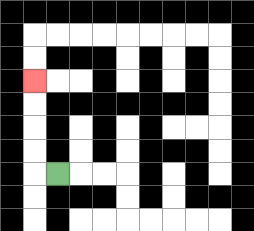{'start': '[2, 7]', 'end': '[1, 3]', 'path_directions': 'L,U,U,U,U', 'path_coordinates': '[[2, 7], [1, 7], [1, 6], [1, 5], [1, 4], [1, 3]]'}